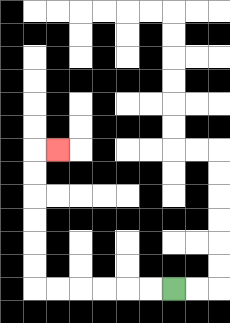{'start': '[7, 12]', 'end': '[2, 6]', 'path_directions': 'L,L,L,L,L,L,U,U,U,U,U,U,R', 'path_coordinates': '[[7, 12], [6, 12], [5, 12], [4, 12], [3, 12], [2, 12], [1, 12], [1, 11], [1, 10], [1, 9], [1, 8], [1, 7], [1, 6], [2, 6]]'}